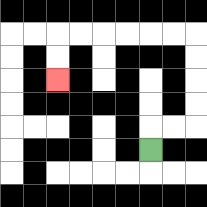{'start': '[6, 6]', 'end': '[2, 3]', 'path_directions': 'U,R,R,U,U,U,U,L,L,L,L,L,L,D,D', 'path_coordinates': '[[6, 6], [6, 5], [7, 5], [8, 5], [8, 4], [8, 3], [8, 2], [8, 1], [7, 1], [6, 1], [5, 1], [4, 1], [3, 1], [2, 1], [2, 2], [2, 3]]'}